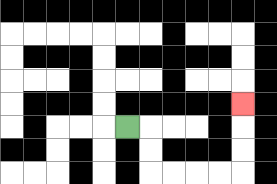{'start': '[5, 5]', 'end': '[10, 4]', 'path_directions': 'R,D,D,R,R,R,R,U,U,U', 'path_coordinates': '[[5, 5], [6, 5], [6, 6], [6, 7], [7, 7], [8, 7], [9, 7], [10, 7], [10, 6], [10, 5], [10, 4]]'}